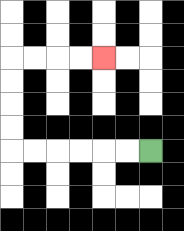{'start': '[6, 6]', 'end': '[4, 2]', 'path_directions': 'L,L,L,L,L,L,U,U,U,U,R,R,R,R', 'path_coordinates': '[[6, 6], [5, 6], [4, 6], [3, 6], [2, 6], [1, 6], [0, 6], [0, 5], [0, 4], [0, 3], [0, 2], [1, 2], [2, 2], [3, 2], [4, 2]]'}